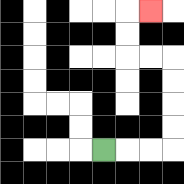{'start': '[4, 6]', 'end': '[6, 0]', 'path_directions': 'R,R,R,U,U,U,U,L,L,U,U,R', 'path_coordinates': '[[4, 6], [5, 6], [6, 6], [7, 6], [7, 5], [7, 4], [7, 3], [7, 2], [6, 2], [5, 2], [5, 1], [5, 0], [6, 0]]'}